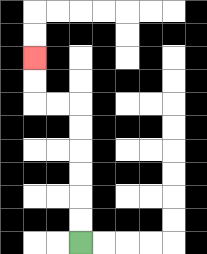{'start': '[3, 10]', 'end': '[1, 2]', 'path_directions': 'U,U,U,U,U,U,L,L,U,U', 'path_coordinates': '[[3, 10], [3, 9], [3, 8], [3, 7], [3, 6], [3, 5], [3, 4], [2, 4], [1, 4], [1, 3], [1, 2]]'}